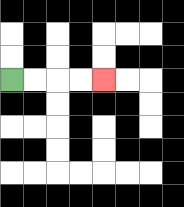{'start': '[0, 3]', 'end': '[4, 3]', 'path_directions': 'R,R,R,R', 'path_coordinates': '[[0, 3], [1, 3], [2, 3], [3, 3], [4, 3]]'}